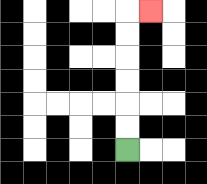{'start': '[5, 6]', 'end': '[6, 0]', 'path_directions': 'U,U,U,U,U,U,R', 'path_coordinates': '[[5, 6], [5, 5], [5, 4], [5, 3], [5, 2], [5, 1], [5, 0], [6, 0]]'}